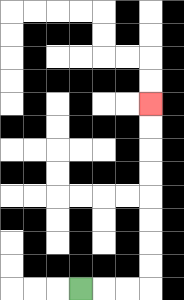{'start': '[3, 12]', 'end': '[6, 4]', 'path_directions': 'R,R,R,U,U,U,U,U,U,U,U', 'path_coordinates': '[[3, 12], [4, 12], [5, 12], [6, 12], [6, 11], [6, 10], [6, 9], [6, 8], [6, 7], [6, 6], [6, 5], [6, 4]]'}